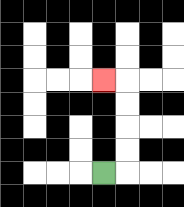{'start': '[4, 7]', 'end': '[4, 3]', 'path_directions': 'R,U,U,U,U,L', 'path_coordinates': '[[4, 7], [5, 7], [5, 6], [5, 5], [5, 4], [5, 3], [4, 3]]'}